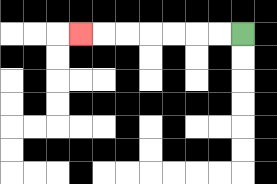{'start': '[10, 1]', 'end': '[3, 1]', 'path_directions': 'L,L,L,L,L,L,L', 'path_coordinates': '[[10, 1], [9, 1], [8, 1], [7, 1], [6, 1], [5, 1], [4, 1], [3, 1]]'}